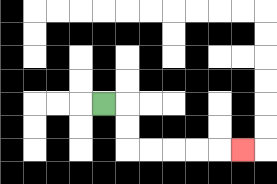{'start': '[4, 4]', 'end': '[10, 6]', 'path_directions': 'R,D,D,R,R,R,R,R', 'path_coordinates': '[[4, 4], [5, 4], [5, 5], [5, 6], [6, 6], [7, 6], [8, 6], [9, 6], [10, 6]]'}